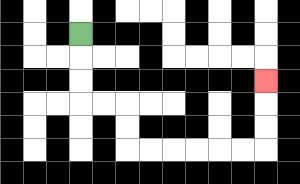{'start': '[3, 1]', 'end': '[11, 3]', 'path_directions': 'D,D,D,R,R,D,D,R,R,R,R,R,R,U,U,U', 'path_coordinates': '[[3, 1], [3, 2], [3, 3], [3, 4], [4, 4], [5, 4], [5, 5], [5, 6], [6, 6], [7, 6], [8, 6], [9, 6], [10, 6], [11, 6], [11, 5], [11, 4], [11, 3]]'}